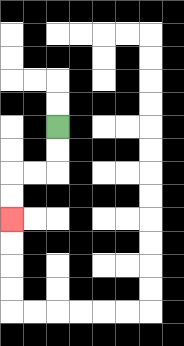{'start': '[2, 5]', 'end': '[0, 9]', 'path_directions': 'D,D,L,L,D,D', 'path_coordinates': '[[2, 5], [2, 6], [2, 7], [1, 7], [0, 7], [0, 8], [0, 9]]'}